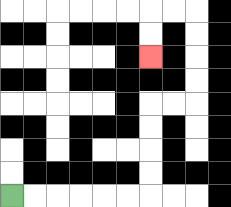{'start': '[0, 8]', 'end': '[6, 2]', 'path_directions': 'R,R,R,R,R,R,U,U,U,U,R,R,U,U,U,U,L,L,D,D', 'path_coordinates': '[[0, 8], [1, 8], [2, 8], [3, 8], [4, 8], [5, 8], [6, 8], [6, 7], [6, 6], [6, 5], [6, 4], [7, 4], [8, 4], [8, 3], [8, 2], [8, 1], [8, 0], [7, 0], [6, 0], [6, 1], [6, 2]]'}